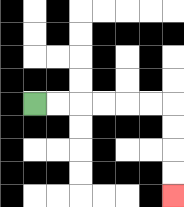{'start': '[1, 4]', 'end': '[7, 8]', 'path_directions': 'R,R,R,R,R,R,D,D,D,D', 'path_coordinates': '[[1, 4], [2, 4], [3, 4], [4, 4], [5, 4], [6, 4], [7, 4], [7, 5], [7, 6], [7, 7], [7, 8]]'}